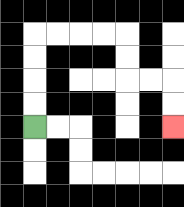{'start': '[1, 5]', 'end': '[7, 5]', 'path_directions': 'U,U,U,U,R,R,R,R,D,D,R,R,D,D', 'path_coordinates': '[[1, 5], [1, 4], [1, 3], [1, 2], [1, 1], [2, 1], [3, 1], [4, 1], [5, 1], [5, 2], [5, 3], [6, 3], [7, 3], [7, 4], [7, 5]]'}